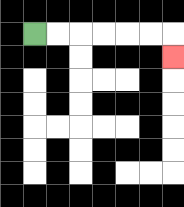{'start': '[1, 1]', 'end': '[7, 2]', 'path_directions': 'R,R,R,R,R,R,D', 'path_coordinates': '[[1, 1], [2, 1], [3, 1], [4, 1], [5, 1], [6, 1], [7, 1], [7, 2]]'}